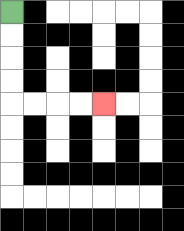{'start': '[0, 0]', 'end': '[4, 4]', 'path_directions': 'D,D,D,D,R,R,R,R', 'path_coordinates': '[[0, 0], [0, 1], [0, 2], [0, 3], [0, 4], [1, 4], [2, 4], [3, 4], [4, 4]]'}